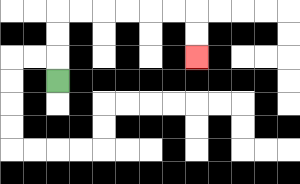{'start': '[2, 3]', 'end': '[8, 2]', 'path_directions': 'U,U,U,R,R,R,R,R,R,D,D', 'path_coordinates': '[[2, 3], [2, 2], [2, 1], [2, 0], [3, 0], [4, 0], [5, 0], [6, 0], [7, 0], [8, 0], [8, 1], [8, 2]]'}